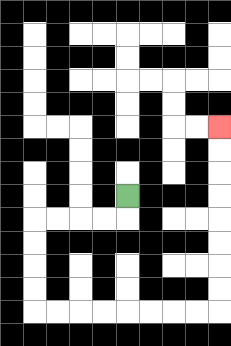{'start': '[5, 8]', 'end': '[9, 5]', 'path_directions': 'D,L,L,L,L,D,D,D,D,R,R,R,R,R,R,R,R,U,U,U,U,U,U,U,U', 'path_coordinates': '[[5, 8], [5, 9], [4, 9], [3, 9], [2, 9], [1, 9], [1, 10], [1, 11], [1, 12], [1, 13], [2, 13], [3, 13], [4, 13], [5, 13], [6, 13], [7, 13], [8, 13], [9, 13], [9, 12], [9, 11], [9, 10], [9, 9], [9, 8], [9, 7], [9, 6], [9, 5]]'}